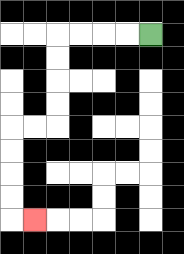{'start': '[6, 1]', 'end': '[1, 9]', 'path_directions': 'L,L,L,L,D,D,D,D,L,L,D,D,D,D,R', 'path_coordinates': '[[6, 1], [5, 1], [4, 1], [3, 1], [2, 1], [2, 2], [2, 3], [2, 4], [2, 5], [1, 5], [0, 5], [0, 6], [0, 7], [0, 8], [0, 9], [1, 9]]'}